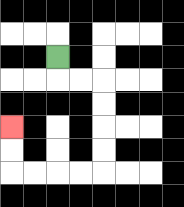{'start': '[2, 2]', 'end': '[0, 5]', 'path_directions': 'D,R,R,D,D,D,D,L,L,L,L,U,U', 'path_coordinates': '[[2, 2], [2, 3], [3, 3], [4, 3], [4, 4], [4, 5], [4, 6], [4, 7], [3, 7], [2, 7], [1, 7], [0, 7], [0, 6], [0, 5]]'}